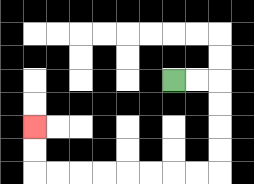{'start': '[7, 3]', 'end': '[1, 5]', 'path_directions': 'R,R,D,D,D,D,L,L,L,L,L,L,L,L,U,U', 'path_coordinates': '[[7, 3], [8, 3], [9, 3], [9, 4], [9, 5], [9, 6], [9, 7], [8, 7], [7, 7], [6, 7], [5, 7], [4, 7], [3, 7], [2, 7], [1, 7], [1, 6], [1, 5]]'}